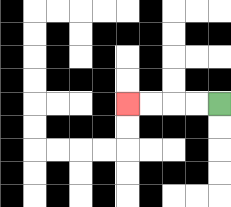{'start': '[9, 4]', 'end': '[5, 4]', 'path_directions': 'L,L,L,L', 'path_coordinates': '[[9, 4], [8, 4], [7, 4], [6, 4], [5, 4]]'}